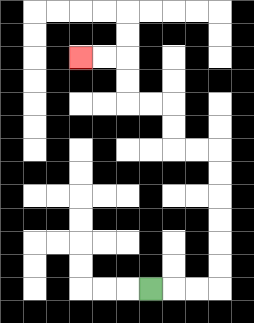{'start': '[6, 12]', 'end': '[3, 2]', 'path_directions': 'R,R,R,U,U,U,U,U,U,L,L,U,U,L,L,U,U,L,L', 'path_coordinates': '[[6, 12], [7, 12], [8, 12], [9, 12], [9, 11], [9, 10], [9, 9], [9, 8], [9, 7], [9, 6], [8, 6], [7, 6], [7, 5], [7, 4], [6, 4], [5, 4], [5, 3], [5, 2], [4, 2], [3, 2]]'}